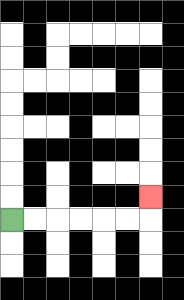{'start': '[0, 9]', 'end': '[6, 8]', 'path_directions': 'R,R,R,R,R,R,U', 'path_coordinates': '[[0, 9], [1, 9], [2, 9], [3, 9], [4, 9], [5, 9], [6, 9], [6, 8]]'}